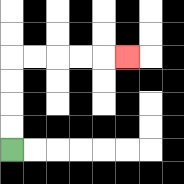{'start': '[0, 6]', 'end': '[5, 2]', 'path_directions': 'U,U,U,U,R,R,R,R,R', 'path_coordinates': '[[0, 6], [0, 5], [0, 4], [0, 3], [0, 2], [1, 2], [2, 2], [3, 2], [4, 2], [5, 2]]'}